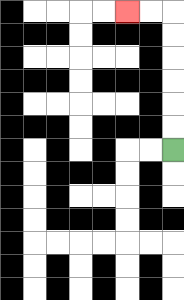{'start': '[7, 6]', 'end': '[5, 0]', 'path_directions': 'U,U,U,U,U,U,L,L', 'path_coordinates': '[[7, 6], [7, 5], [7, 4], [7, 3], [7, 2], [7, 1], [7, 0], [6, 0], [5, 0]]'}